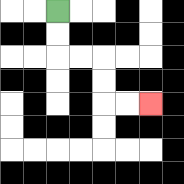{'start': '[2, 0]', 'end': '[6, 4]', 'path_directions': 'D,D,R,R,D,D,R,R', 'path_coordinates': '[[2, 0], [2, 1], [2, 2], [3, 2], [4, 2], [4, 3], [4, 4], [5, 4], [6, 4]]'}